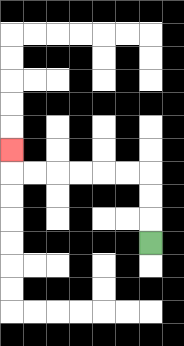{'start': '[6, 10]', 'end': '[0, 6]', 'path_directions': 'U,U,U,L,L,L,L,L,L,U', 'path_coordinates': '[[6, 10], [6, 9], [6, 8], [6, 7], [5, 7], [4, 7], [3, 7], [2, 7], [1, 7], [0, 7], [0, 6]]'}